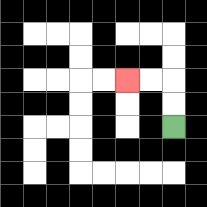{'start': '[7, 5]', 'end': '[5, 3]', 'path_directions': 'U,U,L,L', 'path_coordinates': '[[7, 5], [7, 4], [7, 3], [6, 3], [5, 3]]'}